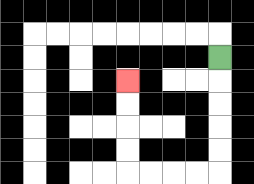{'start': '[9, 2]', 'end': '[5, 3]', 'path_directions': 'D,D,D,D,D,L,L,L,L,U,U,U,U', 'path_coordinates': '[[9, 2], [9, 3], [9, 4], [9, 5], [9, 6], [9, 7], [8, 7], [7, 7], [6, 7], [5, 7], [5, 6], [5, 5], [5, 4], [5, 3]]'}